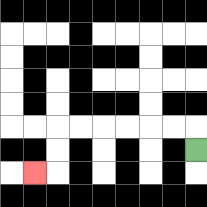{'start': '[8, 6]', 'end': '[1, 7]', 'path_directions': 'U,L,L,L,L,L,L,D,D,L', 'path_coordinates': '[[8, 6], [8, 5], [7, 5], [6, 5], [5, 5], [4, 5], [3, 5], [2, 5], [2, 6], [2, 7], [1, 7]]'}